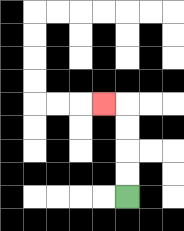{'start': '[5, 8]', 'end': '[4, 4]', 'path_directions': 'U,U,U,U,L', 'path_coordinates': '[[5, 8], [5, 7], [5, 6], [5, 5], [5, 4], [4, 4]]'}